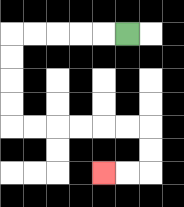{'start': '[5, 1]', 'end': '[4, 7]', 'path_directions': 'L,L,L,L,L,D,D,D,D,R,R,R,R,R,R,D,D,L,L', 'path_coordinates': '[[5, 1], [4, 1], [3, 1], [2, 1], [1, 1], [0, 1], [0, 2], [0, 3], [0, 4], [0, 5], [1, 5], [2, 5], [3, 5], [4, 5], [5, 5], [6, 5], [6, 6], [6, 7], [5, 7], [4, 7]]'}